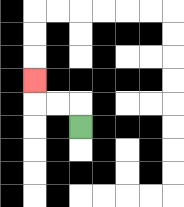{'start': '[3, 5]', 'end': '[1, 3]', 'path_directions': 'U,L,L,U', 'path_coordinates': '[[3, 5], [3, 4], [2, 4], [1, 4], [1, 3]]'}